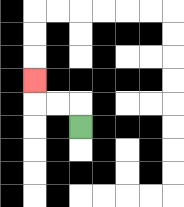{'start': '[3, 5]', 'end': '[1, 3]', 'path_directions': 'U,L,L,U', 'path_coordinates': '[[3, 5], [3, 4], [2, 4], [1, 4], [1, 3]]'}